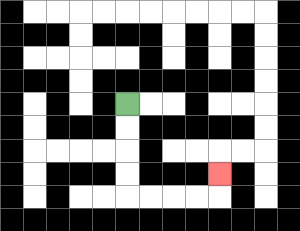{'start': '[5, 4]', 'end': '[9, 7]', 'path_directions': 'D,D,D,D,R,R,R,R,U', 'path_coordinates': '[[5, 4], [5, 5], [5, 6], [5, 7], [5, 8], [6, 8], [7, 8], [8, 8], [9, 8], [9, 7]]'}